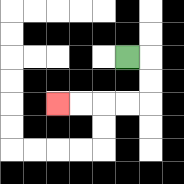{'start': '[5, 2]', 'end': '[2, 4]', 'path_directions': 'R,D,D,L,L,L,L', 'path_coordinates': '[[5, 2], [6, 2], [6, 3], [6, 4], [5, 4], [4, 4], [3, 4], [2, 4]]'}